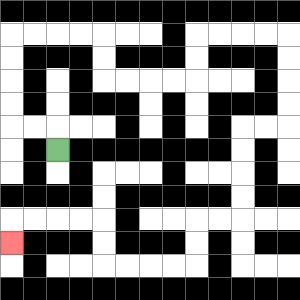{'start': '[2, 6]', 'end': '[0, 10]', 'path_directions': 'U,L,L,U,U,U,U,R,R,R,R,D,D,R,R,R,R,U,U,R,R,R,R,D,D,D,D,L,L,D,D,D,D,L,L,D,D,L,L,L,L,U,U,L,L,L,L,D', 'path_coordinates': '[[2, 6], [2, 5], [1, 5], [0, 5], [0, 4], [0, 3], [0, 2], [0, 1], [1, 1], [2, 1], [3, 1], [4, 1], [4, 2], [4, 3], [5, 3], [6, 3], [7, 3], [8, 3], [8, 2], [8, 1], [9, 1], [10, 1], [11, 1], [12, 1], [12, 2], [12, 3], [12, 4], [12, 5], [11, 5], [10, 5], [10, 6], [10, 7], [10, 8], [10, 9], [9, 9], [8, 9], [8, 10], [8, 11], [7, 11], [6, 11], [5, 11], [4, 11], [4, 10], [4, 9], [3, 9], [2, 9], [1, 9], [0, 9], [0, 10]]'}